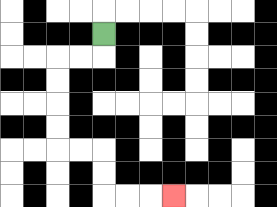{'start': '[4, 1]', 'end': '[7, 8]', 'path_directions': 'D,L,L,D,D,D,D,R,R,D,D,R,R,R', 'path_coordinates': '[[4, 1], [4, 2], [3, 2], [2, 2], [2, 3], [2, 4], [2, 5], [2, 6], [3, 6], [4, 6], [4, 7], [4, 8], [5, 8], [6, 8], [7, 8]]'}